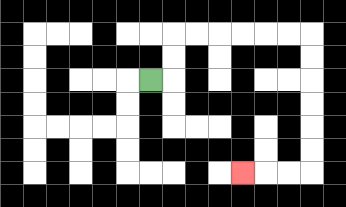{'start': '[6, 3]', 'end': '[10, 7]', 'path_directions': 'R,U,U,R,R,R,R,R,R,D,D,D,D,D,D,L,L,L', 'path_coordinates': '[[6, 3], [7, 3], [7, 2], [7, 1], [8, 1], [9, 1], [10, 1], [11, 1], [12, 1], [13, 1], [13, 2], [13, 3], [13, 4], [13, 5], [13, 6], [13, 7], [12, 7], [11, 7], [10, 7]]'}